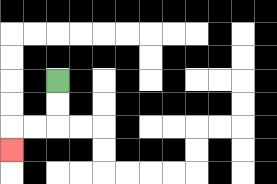{'start': '[2, 3]', 'end': '[0, 6]', 'path_directions': 'D,D,L,L,D', 'path_coordinates': '[[2, 3], [2, 4], [2, 5], [1, 5], [0, 5], [0, 6]]'}